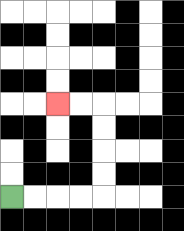{'start': '[0, 8]', 'end': '[2, 4]', 'path_directions': 'R,R,R,R,U,U,U,U,L,L', 'path_coordinates': '[[0, 8], [1, 8], [2, 8], [3, 8], [4, 8], [4, 7], [4, 6], [4, 5], [4, 4], [3, 4], [2, 4]]'}